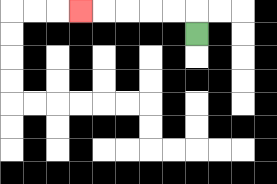{'start': '[8, 1]', 'end': '[3, 0]', 'path_directions': 'U,L,L,L,L,L', 'path_coordinates': '[[8, 1], [8, 0], [7, 0], [6, 0], [5, 0], [4, 0], [3, 0]]'}